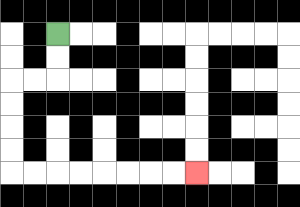{'start': '[2, 1]', 'end': '[8, 7]', 'path_directions': 'D,D,L,L,D,D,D,D,R,R,R,R,R,R,R,R', 'path_coordinates': '[[2, 1], [2, 2], [2, 3], [1, 3], [0, 3], [0, 4], [0, 5], [0, 6], [0, 7], [1, 7], [2, 7], [3, 7], [4, 7], [5, 7], [6, 7], [7, 7], [8, 7]]'}